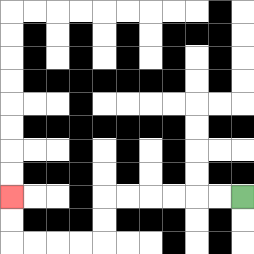{'start': '[10, 8]', 'end': '[0, 8]', 'path_directions': 'L,L,L,L,L,L,D,D,L,L,L,L,U,U', 'path_coordinates': '[[10, 8], [9, 8], [8, 8], [7, 8], [6, 8], [5, 8], [4, 8], [4, 9], [4, 10], [3, 10], [2, 10], [1, 10], [0, 10], [0, 9], [0, 8]]'}